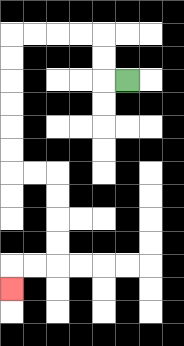{'start': '[5, 3]', 'end': '[0, 12]', 'path_directions': 'L,U,U,L,L,L,L,D,D,D,D,D,D,R,R,D,D,D,D,L,L,D', 'path_coordinates': '[[5, 3], [4, 3], [4, 2], [4, 1], [3, 1], [2, 1], [1, 1], [0, 1], [0, 2], [0, 3], [0, 4], [0, 5], [0, 6], [0, 7], [1, 7], [2, 7], [2, 8], [2, 9], [2, 10], [2, 11], [1, 11], [0, 11], [0, 12]]'}